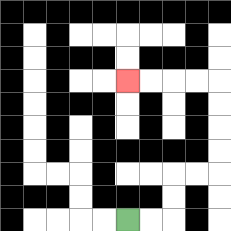{'start': '[5, 9]', 'end': '[5, 3]', 'path_directions': 'R,R,U,U,R,R,U,U,U,U,L,L,L,L', 'path_coordinates': '[[5, 9], [6, 9], [7, 9], [7, 8], [7, 7], [8, 7], [9, 7], [9, 6], [9, 5], [9, 4], [9, 3], [8, 3], [7, 3], [6, 3], [5, 3]]'}